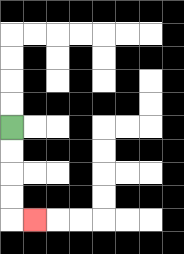{'start': '[0, 5]', 'end': '[1, 9]', 'path_directions': 'D,D,D,D,R', 'path_coordinates': '[[0, 5], [0, 6], [0, 7], [0, 8], [0, 9], [1, 9]]'}